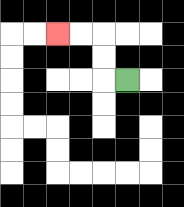{'start': '[5, 3]', 'end': '[2, 1]', 'path_directions': 'L,U,U,L,L', 'path_coordinates': '[[5, 3], [4, 3], [4, 2], [4, 1], [3, 1], [2, 1]]'}